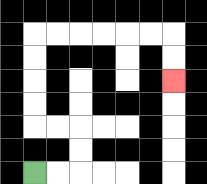{'start': '[1, 7]', 'end': '[7, 3]', 'path_directions': 'R,R,U,U,L,L,U,U,U,U,R,R,R,R,R,R,D,D', 'path_coordinates': '[[1, 7], [2, 7], [3, 7], [3, 6], [3, 5], [2, 5], [1, 5], [1, 4], [1, 3], [1, 2], [1, 1], [2, 1], [3, 1], [4, 1], [5, 1], [6, 1], [7, 1], [7, 2], [7, 3]]'}